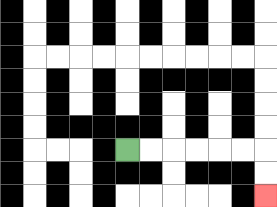{'start': '[5, 6]', 'end': '[11, 8]', 'path_directions': 'R,R,R,R,R,R,D,D', 'path_coordinates': '[[5, 6], [6, 6], [7, 6], [8, 6], [9, 6], [10, 6], [11, 6], [11, 7], [11, 8]]'}